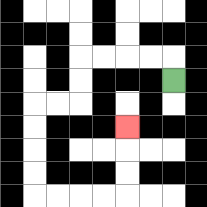{'start': '[7, 3]', 'end': '[5, 5]', 'path_directions': 'U,L,L,L,L,D,D,L,L,D,D,D,D,R,R,R,R,U,U,U', 'path_coordinates': '[[7, 3], [7, 2], [6, 2], [5, 2], [4, 2], [3, 2], [3, 3], [3, 4], [2, 4], [1, 4], [1, 5], [1, 6], [1, 7], [1, 8], [2, 8], [3, 8], [4, 8], [5, 8], [5, 7], [5, 6], [5, 5]]'}